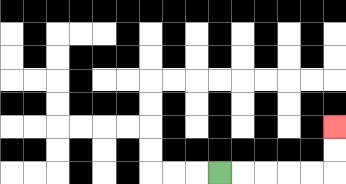{'start': '[9, 7]', 'end': '[14, 5]', 'path_directions': 'R,R,R,R,R,U,U', 'path_coordinates': '[[9, 7], [10, 7], [11, 7], [12, 7], [13, 7], [14, 7], [14, 6], [14, 5]]'}